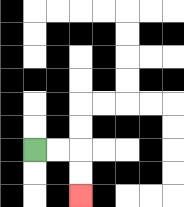{'start': '[1, 6]', 'end': '[3, 8]', 'path_directions': 'R,R,D,D', 'path_coordinates': '[[1, 6], [2, 6], [3, 6], [3, 7], [3, 8]]'}